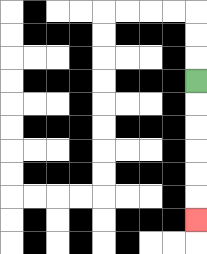{'start': '[8, 3]', 'end': '[8, 9]', 'path_directions': 'D,D,D,D,D,D', 'path_coordinates': '[[8, 3], [8, 4], [8, 5], [8, 6], [8, 7], [8, 8], [8, 9]]'}